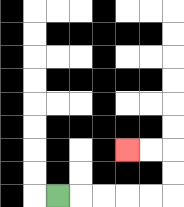{'start': '[2, 8]', 'end': '[5, 6]', 'path_directions': 'R,R,R,R,R,U,U,L,L', 'path_coordinates': '[[2, 8], [3, 8], [4, 8], [5, 8], [6, 8], [7, 8], [7, 7], [7, 6], [6, 6], [5, 6]]'}